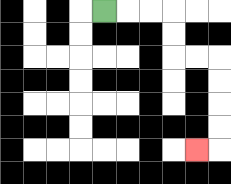{'start': '[4, 0]', 'end': '[8, 6]', 'path_directions': 'R,R,R,D,D,R,R,D,D,D,D,L', 'path_coordinates': '[[4, 0], [5, 0], [6, 0], [7, 0], [7, 1], [7, 2], [8, 2], [9, 2], [9, 3], [9, 4], [9, 5], [9, 6], [8, 6]]'}